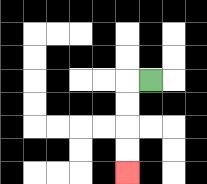{'start': '[6, 3]', 'end': '[5, 7]', 'path_directions': 'L,D,D,D,D', 'path_coordinates': '[[6, 3], [5, 3], [5, 4], [5, 5], [5, 6], [5, 7]]'}